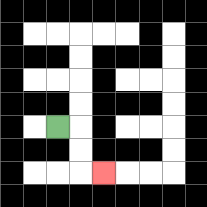{'start': '[2, 5]', 'end': '[4, 7]', 'path_directions': 'R,D,D,R', 'path_coordinates': '[[2, 5], [3, 5], [3, 6], [3, 7], [4, 7]]'}